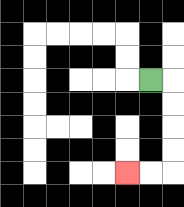{'start': '[6, 3]', 'end': '[5, 7]', 'path_directions': 'R,D,D,D,D,L,L', 'path_coordinates': '[[6, 3], [7, 3], [7, 4], [7, 5], [7, 6], [7, 7], [6, 7], [5, 7]]'}